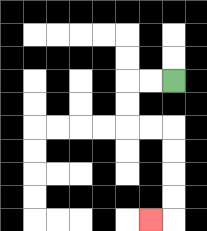{'start': '[7, 3]', 'end': '[6, 9]', 'path_directions': 'L,L,D,D,R,R,D,D,D,D,L', 'path_coordinates': '[[7, 3], [6, 3], [5, 3], [5, 4], [5, 5], [6, 5], [7, 5], [7, 6], [7, 7], [7, 8], [7, 9], [6, 9]]'}